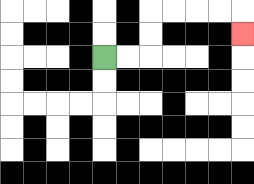{'start': '[4, 2]', 'end': '[10, 1]', 'path_directions': 'R,R,U,U,R,R,R,R,D', 'path_coordinates': '[[4, 2], [5, 2], [6, 2], [6, 1], [6, 0], [7, 0], [8, 0], [9, 0], [10, 0], [10, 1]]'}